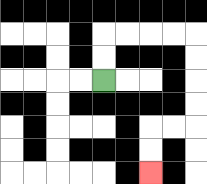{'start': '[4, 3]', 'end': '[6, 7]', 'path_directions': 'U,U,R,R,R,R,D,D,D,D,L,L,D,D', 'path_coordinates': '[[4, 3], [4, 2], [4, 1], [5, 1], [6, 1], [7, 1], [8, 1], [8, 2], [8, 3], [8, 4], [8, 5], [7, 5], [6, 5], [6, 6], [6, 7]]'}